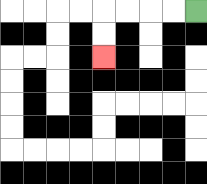{'start': '[8, 0]', 'end': '[4, 2]', 'path_directions': 'L,L,L,L,D,D', 'path_coordinates': '[[8, 0], [7, 0], [6, 0], [5, 0], [4, 0], [4, 1], [4, 2]]'}